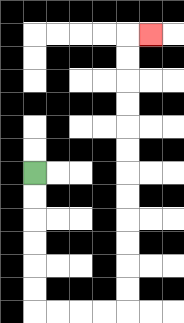{'start': '[1, 7]', 'end': '[6, 1]', 'path_directions': 'D,D,D,D,D,D,R,R,R,R,U,U,U,U,U,U,U,U,U,U,U,U,R', 'path_coordinates': '[[1, 7], [1, 8], [1, 9], [1, 10], [1, 11], [1, 12], [1, 13], [2, 13], [3, 13], [4, 13], [5, 13], [5, 12], [5, 11], [5, 10], [5, 9], [5, 8], [5, 7], [5, 6], [5, 5], [5, 4], [5, 3], [5, 2], [5, 1], [6, 1]]'}